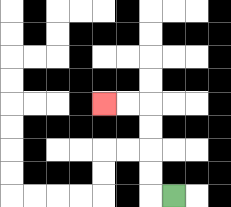{'start': '[7, 8]', 'end': '[4, 4]', 'path_directions': 'L,U,U,U,U,L,L', 'path_coordinates': '[[7, 8], [6, 8], [6, 7], [6, 6], [6, 5], [6, 4], [5, 4], [4, 4]]'}